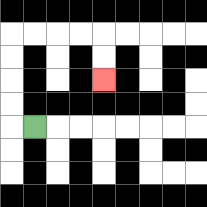{'start': '[1, 5]', 'end': '[4, 3]', 'path_directions': 'L,U,U,U,U,R,R,R,R,D,D', 'path_coordinates': '[[1, 5], [0, 5], [0, 4], [0, 3], [0, 2], [0, 1], [1, 1], [2, 1], [3, 1], [4, 1], [4, 2], [4, 3]]'}